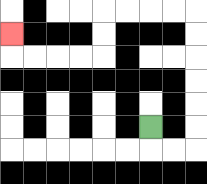{'start': '[6, 5]', 'end': '[0, 1]', 'path_directions': 'D,R,R,U,U,U,U,U,U,L,L,L,L,D,D,L,L,L,L,U', 'path_coordinates': '[[6, 5], [6, 6], [7, 6], [8, 6], [8, 5], [8, 4], [8, 3], [8, 2], [8, 1], [8, 0], [7, 0], [6, 0], [5, 0], [4, 0], [4, 1], [4, 2], [3, 2], [2, 2], [1, 2], [0, 2], [0, 1]]'}